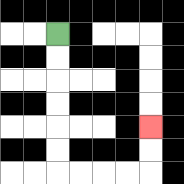{'start': '[2, 1]', 'end': '[6, 5]', 'path_directions': 'D,D,D,D,D,D,R,R,R,R,U,U', 'path_coordinates': '[[2, 1], [2, 2], [2, 3], [2, 4], [2, 5], [2, 6], [2, 7], [3, 7], [4, 7], [5, 7], [6, 7], [6, 6], [6, 5]]'}